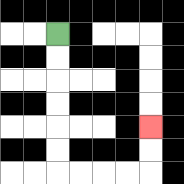{'start': '[2, 1]', 'end': '[6, 5]', 'path_directions': 'D,D,D,D,D,D,R,R,R,R,U,U', 'path_coordinates': '[[2, 1], [2, 2], [2, 3], [2, 4], [2, 5], [2, 6], [2, 7], [3, 7], [4, 7], [5, 7], [6, 7], [6, 6], [6, 5]]'}